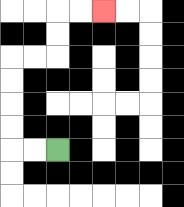{'start': '[2, 6]', 'end': '[4, 0]', 'path_directions': 'L,L,U,U,U,U,R,R,U,U,R,R', 'path_coordinates': '[[2, 6], [1, 6], [0, 6], [0, 5], [0, 4], [0, 3], [0, 2], [1, 2], [2, 2], [2, 1], [2, 0], [3, 0], [4, 0]]'}